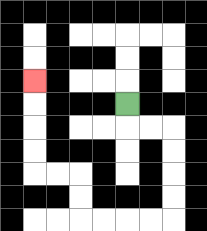{'start': '[5, 4]', 'end': '[1, 3]', 'path_directions': 'D,R,R,D,D,D,D,L,L,L,L,U,U,L,L,U,U,U,U', 'path_coordinates': '[[5, 4], [5, 5], [6, 5], [7, 5], [7, 6], [7, 7], [7, 8], [7, 9], [6, 9], [5, 9], [4, 9], [3, 9], [3, 8], [3, 7], [2, 7], [1, 7], [1, 6], [1, 5], [1, 4], [1, 3]]'}